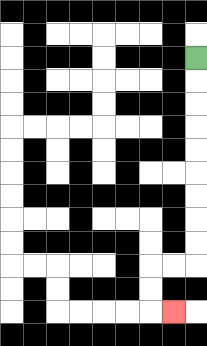{'start': '[8, 2]', 'end': '[7, 13]', 'path_directions': 'D,D,D,D,D,D,D,D,D,L,L,D,D,R', 'path_coordinates': '[[8, 2], [8, 3], [8, 4], [8, 5], [8, 6], [8, 7], [8, 8], [8, 9], [8, 10], [8, 11], [7, 11], [6, 11], [6, 12], [6, 13], [7, 13]]'}